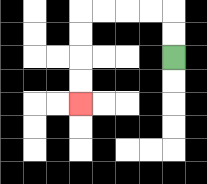{'start': '[7, 2]', 'end': '[3, 4]', 'path_directions': 'U,U,L,L,L,L,D,D,D,D', 'path_coordinates': '[[7, 2], [7, 1], [7, 0], [6, 0], [5, 0], [4, 0], [3, 0], [3, 1], [3, 2], [3, 3], [3, 4]]'}